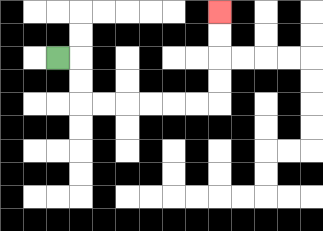{'start': '[2, 2]', 'end': '[9, 0]', 'path_directions': 'R,D,D,R,R,R,R,R,R,U,U,U,U', 'path_coordinates': '[[2, 2], [3, 2], [3, 3], [3, 4], [4, 4], [5, 4], [6, 4], [7, 4], [8, 4], [9, 4], [9, 3], [9, 2], [9, 1], [9, 0]]'}